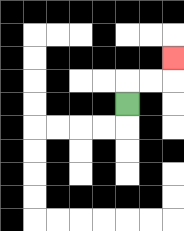{'start': '[5, 4]', 'end': '[7, 2]', 'path_directions': 'U,R,R,U', 'path_coordinates': '[[5, 4], [5, 3], [6, 3], [7, 3], [7, 2]]'}